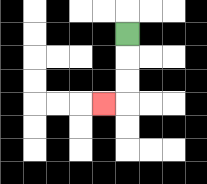{'start': '[5, 1]', 'end': '[4, 4]', 'path_directions': 'D,D,D,L', 'path_coordinates': '[[5, 1], [5, 2], [5, 3], [5, 4], [4, 4]]'}